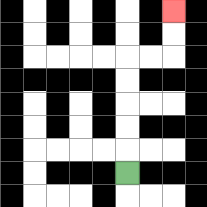{'start': '[5, 7]', 'end': '[7, 0]', 'path_directions': 'U,U,U,U,U,R,R,U,U', 'path_coordinates': '[[5, 7], [5, 6], [5, 5], [5, 4], [5, 3], [5, 2], [6, 2], [7, 2], [7, 1], [7, 0]]'}